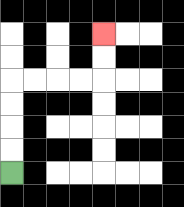{'start': '[0, 7]', 'end': '[4, 1]', 'path_directions': 'U,U,U,U,R,R,R,R,U,U', 'path_coordinates': '[[0, 7], [0, 6], [0, 5], [0, 4], [0, 3], [1, 3], [2, 3], [3, 3], [4, 3], [4, 2], [4, 1]]'}